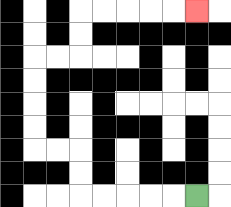{'start': '[8, 8]', 'end': '[8, 0]', 'path_directions': 'L,L,L,L,L,U,U,L,L,U,U,U,U,R,R,U,U,R,R,R,R,R', 'path_coordinates': '[[8, 8], [7, 8], [6, 8], [5, 8], [4, 8], [3, 8], [3, 7], [3, 6], [2, 6], [1, 6], [1, 5], [1, 4], [1, 3], [1, 2], [2, 2], [3, 2], [3, 1], [3, 0], [4, 0], [5, 0], [6, 0], [7, 0], [8, 0]]'}